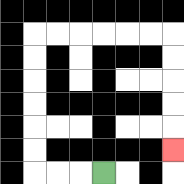{'start': '[4, 7]', 'end': '[7, 6]', 'path_directions': 'L,L,L,U,U,U,U,U,U,R,R,R,R,R,R,D,D,D,D,D', 'path_coordinates': '[[4, 7], [3, 7], [2, 7], [1, 7], [1, 6], [1, 5], [1, 4], [1, 3], [1, 2], [1, 1], [2, 1], [3, 1], [4, 1], [5, 1], [6, 1], [7, 1], [7, 2], [7, 3], [7, 4], [7, 5], [7, 6]]'}